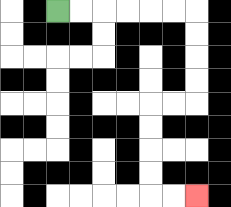{'start': '[2, 0]', 'end': '[8, 8]', 'path_directions': 'R,R,R,R,R,R,D,D,D,D,L,L,D,D,D,D,R,R', 'path_coordinates': '[[2, 0], [3, 0], [4, 0], [5, 0], [6, 0], [7, 0], [8, 0], [8, 1], [8, 2], [8, 3], [8, 4], [7, 4], [6, 4], [6, 5], [6, 6], [6, 7], [6, 8], [7, 8], [8, 8]]'}